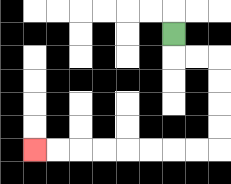{'start': '[7, 1]', 'end': '[1, 6]', 'path_directions': 'D,R,R,D,D,D,D,L,L,L,L,L,L,L,L', 'path_coordinates': '[[7, 1], [7, 2], [8, 2], [9, 2], [9, 3], [9, 4], [9, 5], [9, 6], [8, 6], [7, 6], [6, 6], [5, 6], [4, 6], [3, 6], [2, 6], [1, 6]]'}